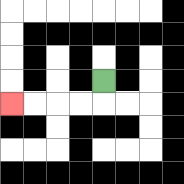{'start': '[4, 3]', 'end': '[0, 4]', 'path_directions': 'D,L,L,L,L', 'path_coordinates': '[[4, 3], [4, 4], [3, 4], [2, 4], [1, 4], [0, 4]]'}